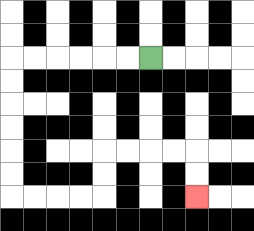{'start': '[6, 2]', 'end': '[8, 8]', 'path_directions': 'L,L,L,L,L,L,D,D,D,D,D,D,R,R,R,R,U,U,R,R,R,R,D,D', 'path_coordinates': '[[6, 2], [5, 2], [4, 2], [3, 2], [2, 2], [1, 2], [0, 2], [0, 3], [0, 4], [0, 5], [0, 6], [0, 7], [0, 8], [1, 8], [2, 8], [3, 8], [4, 8], [4, 7], [4, 6], [5, 6], [6, 6], [7, 6], [8, 6], [8, 7], [8, 8]]'}